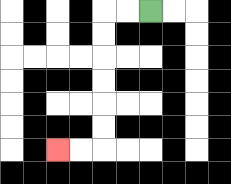{'start': '[6, 0]', 'end': '[2, 6]', 'path_directions': 'L,L,D,D,D,D,D,D,L,L', 'path_coordinates': '[[6, 0], [5, 0], [4, 0], [4, 1], [4, 2], [4, 3], [4, 4], [4, 5], [4, 6], [3, 6], [2, 6]]'}